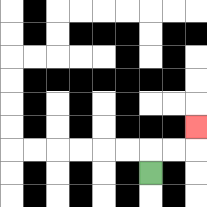{'start': '[6, 7]', 'end': '[8, 5]', 'path_directions': 'U,R,R,U', 'path_coordinates': '[[6, 7], [6, 6], [7, 6], [8, 6], [8, 5]]'}